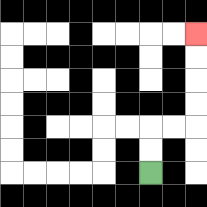{'start': '[6, 7]', 'end': '[8, 1]', 'path_directions': 'U,U,R,R,U,U,U,U', 'path_coordinates': '[[6, 7], [6, 6], [6, 5], [7, 5], [8, 5], [8, 4], [8, 3], [8, 2], [8, 1]]'}